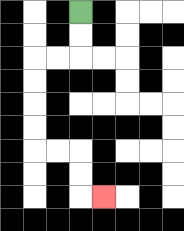{'start': '[3, 0]', 'end': '[4, 8]', 'path_directions': 'D,D,L,L,D,D,D,D,R,R,D,D,R', 'path_coordinates': '[[3, 0], [3, 1], [3, 2], [2, 2], [1, 2], [1, 3], [1, 4], [1, 5], [1, 6], [2, 6], [3, 6], [3, 7], [3, 8], [4, 8]]'}